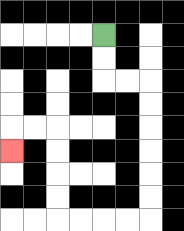{'start': '[4, 1]', 'end': '[0, 6]', 'path_directions': 'D,D,R,R,D,D,D,D,D,D,L,L,L,L,U,U,U,U,L,L,D', 'path_coordinates': '[[4, 1], [4, 2], [4, 3], [5, 3], [6, 3], [6, 4], [6, 5], [6, 6], [6, 7], [6, 8], [6, 9], [5, 9], [4, 9], [3, 9], [2, 9], [2, 8], [2, 7], [2, 6], [2, 5], [1, 5], [0, 5], [0, 6]]'}